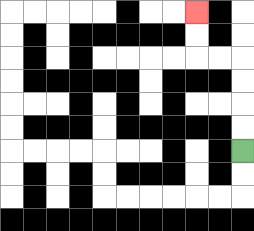{'start': '[10, 6]', 'end': '[8, 0]', 'path_directions': 'U,U,U,U,L,L,U,U', 'path_coordinates': '[[10, 6], [10, 5], [10, 4], [10, 3], [10, 2], [9, 2], [8, 2], [8, 1], [8, 0]]'}